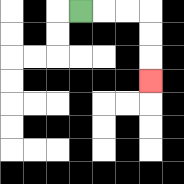{'start': '[3, 0]', 'end': '[6, 3]', 'path_directions': 'R,R,R,D,D,D', 'path_coordinates': '[[3, 0], [4, 0], [5, 0], [6, 0], [6, 1], [6, 2], [6, 3]]'}